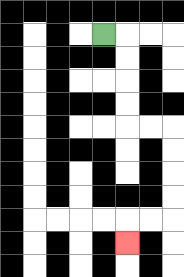{'start': '[4, 1]', 'end': '[5, 10]', 'path_directions': 'R,D,D,D,D,R,R,D,D,D,D,L,L,D', 'path_coordinates': '[[4, 1], [5, 1], [5, 2], [5, 3], [5, 4], [5, 5], [6, 5], [7, 5], [7, 6], [7, 7], [7, 8], [7, 9], [6, 9], [5, 9], [5, 10]]'}